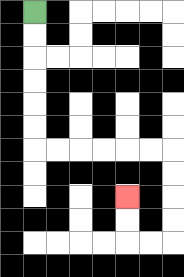{'start': '[1, 0]', 'end': '[5, 8]', 'path_directions': 'D,D,D,D,D,D,R,R,R,R,R,R,D,D,D,D,L,L,U,U', 'path_coordinates': '[[1, 0], [1, 1], [1, 2], [1, 3], [1, 4], [1, 5], [1, 6], [2, 6], [3, 6], [4, 6], [5, 6], [6, 6], [7, 6], [7, 7], [7, 8], [7, 9], [7, 10], [6, 10], [5, 10], [5, 9], [5, 8]]'}